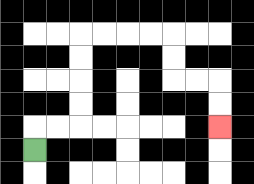{'start': '[1, 6]', 'end': '[9, 5]', 'path_directions': 'U,R,R,U,U,U,U,R,R,R,R,D,D,R,R,D,D', 'path_coordinates': '[[1, 6], [1, 5], [2, 5], [3, 5], [3, 4], [3, 3], [3, 2], [3, 1], [4, 1], [5, 1], [6, 1], [7, 1], [7, 2], [7, 3], [8, 3], [9, 3], [9, 4], [9, 5]]'}